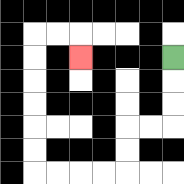{'start': '[7, 2]', 'end': '[3, 2]', 'path_directions': 'D,D,D,L,L,D,D,L,L,L,L,U,U,U,U,U,U,R,R,D', 'path_coordinates': '[[7, 2], [7, 3], [7, 4], [7, 5], [6, 5], [5, 5], [5, 6], [5, 7], [4, 7], [3, 7], [2, 7], [1, 7], [1, 6], [1, 5], [1, 4], [1, 3], [1, 2], [1, 1], [2, 1], [3, 1], [3, 2]]'}